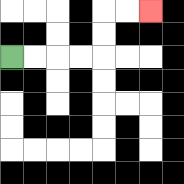{'start': '[0, 2]', 'end': '[6, 0]', 'path_directions': 'R,R,R,R,U,U,R,R', 'path_coordinates': '[[0, 2], [1, 2], [2, 2], [3, 2], [4, 2], [4, 1], [4, 0], [5, 0], [6, 0]]'}